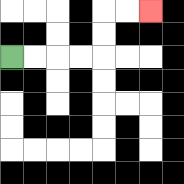{'start': '[0, 2]', 'end': '[6, 0]', 'path_directions': 'R,R,R,R,U,U,R,R', 'path_coordinates': '[[0, 2], [1, 2], [2, 2], [3, 2], [4, 2], [4, 1], [4, 0], [5, 0], [6, 0]]'}